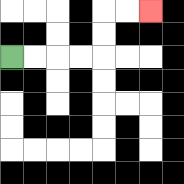{'start': '[0, 2]', 'end': '[6, 0]', 'path_directions': 'R,R,R,R,U,U,R,R', 'path_coordinates': '[[0, 2], [1, 2], [2, 2], [3, 2], [4, 2], [4, 1], [4, 0], [5, 0], [6, 0]]'}